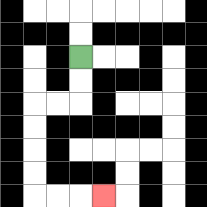{'start': '[3, 2]', 'end': '[4, 8]', 'path_directions': 'D,D,L,L,D,D,D,D,R,R,R', 'path_coordinates': '[[3, 2], [3, 3], [3, 4], [2, 4], [1, 4], [1, 5], [1, 6], [1, 7], [1, 8], [2, 8], [3, 8], [4, 8]]'}